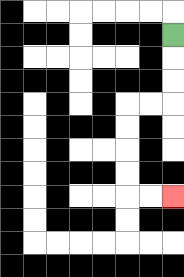{'start': '[7, 1]', 'end': '[7, 8]', 'path_directions': 'D,D,D,L,L,D,D,D,D,R,R', 'path_coordinates': '[[7, 1], [7, 2], [7, 3], [7, 4], [6, 4], [5, 4], [5, 5], [5, 6], [5, 7], [5, 8], [6, 8], [7, 8]]'}